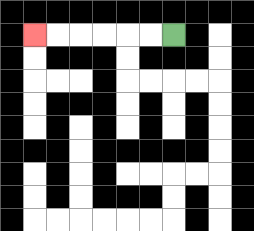{'start': '[7, 1]', 'end': '[1, 1]', 'path_directions': 'L,L,L,L,L,L', 'path_coordinates': '[[7, 1], [6, 1], [5, 1], [4, 1], [3, 1], [2, 1], [1, 1]]'}